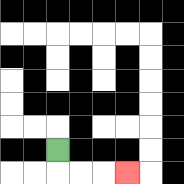{'start': '[2, 6]', 'end': '[5, 7]', 'path_directions': 'D,R,R,R', 'path_coordinates': '[[2, 6], [2, 7], [3, 7], [4, 7], [5, 7]]'}